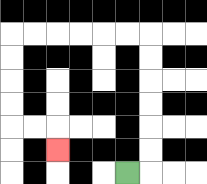{'start': '[5, 7]', 'end': '[2, 6]', 'path_directions': 'R,U,U,U,U,U,U,L,L,L,L,L,L,D,D,D,D,R,R,D', 'path_coordinates': '[[5, 7], [6, 7], [6, 6], [6, 5], [6, 4], [6, 3], [6, 2], [6, 1], [5, 1], [4, 1], [3, 1], [2, 1], [1, 1], [0, 1], [0, 2], [0, 3], [0, 4], [0, 5], [1, 5], [2, 5], [2, 6]]'}